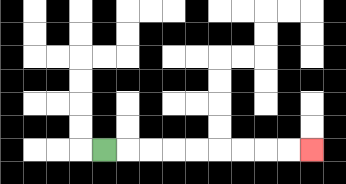{'start': '[4, 6]', 'end': '[13, 6]', 'path_directions': 'R,R,R,R,R,R,R,R,R', 'path_coordinates': '[[4, 6], [5, 6], [6, 6], [7, 6], [8, 6], [9, 6], [10, 6], [11, 6], [12, 6], [13, 6]]'}